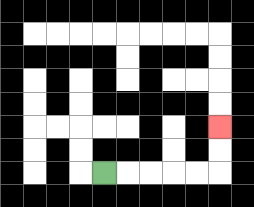{'start': '[4, 7]', 'end': '[9, 5]', 'path_directions': 'R,R,R,R,R,U,U', 'path_coordinates': '[[4, 7], [5, 7], [6, 7], [7, 7], [8, 7], [9, 7], [9, 6], [9, 5]]'}